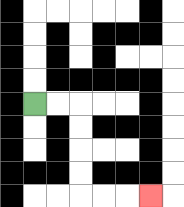{'start': '[1, 4]', 'end': '[6, 8]', 'path_directions': 'R,R,D,D,D,D,R,R,R', 'path_coordinates': '[[1, 4], [2, 4], [3, 4], [3, 5], [3, 6], [3, 7], [3, 8], [4, 8], [5, 8], [6, 8]]'}